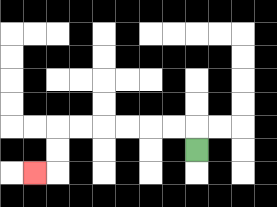{'start': '[8, 6]', 'end': '[1, 7]', 'path_directions': 'U,L,L,L,L,L,L,D,D,L', 'path_coordinates': '[[8, 6], [8, 5], [7, 5], [6, 5], [5, 5], [4, 5], [3, 5], [2, 5], [2, 6], [2, 7], [1, 7]]'}